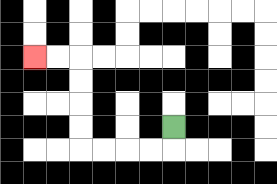{'start': '[7, 5]', 'end': '[1, 2]', 'path_directions': 'D,L,L,L,L,U,U,U,U,L,L', 'path_coordinates': '[[7, 5], [7, 6], [6, 6], [5, 6], [4, 6], [3, 6], [3, 5], [3, 4], [3, 3], [3, 2], [2, 2], [1, 2]]'}